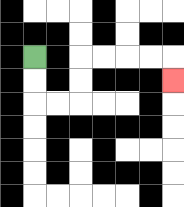{'start': '[1, 2]', 'end': '[7, 3]', 'path_directions': 'D,D,R,R,U,U,R,R,R,R,D', 'path_coordinates': '[[1, 2], [1, 3], [1, 4], [2, 4], [3, 4], [3, 3], [3, 2], [4, 2], [5, 2], [6, 2], [7, 2], [7, 3]]'}